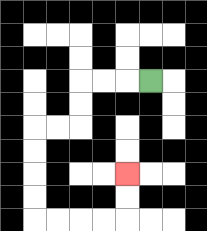{'start': '[6, 3]', 'end': '[5, 7]', 'path_directions': 'L,L,L,D,D,L,L,D,D,D,D,R,R,R,R,U,U', 'path_coordinates': '[[6, 3], [5, 3], [4, 3], [3, 3], [3, 4], [3, 5], [2, 5], [1, 5], [1, 6], [1, 7], [1, 8], [1, 9], [2, 9], [3, 9], [4, 9], [5, 9], [5, 8], [5, 7]]'}